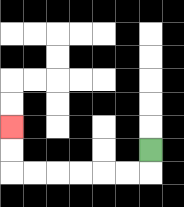{'start': '[6, 6]', 'end': '[0, 5]', 'path_directions': 'D,L,L,L,L,L,L,U,U', 'path_coordinates': '[[6, 6], [6, 7], [5, 7], [4, 7], [3, 7], [2, 7], [1, 7], [0, 7], [0, 6], [0, 5]]'}